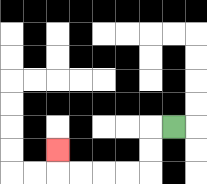{'start': '[7, 5]', 'end': '[2, 6]', 'path_directions': 'L,D,D,L,L,L,L,U', 'path_coordinates': '[[7, 5], [6, 5], [6, 6], [6, 7], [5, 7], [4, 7], [3, 7], [2, 7], [2, 6]]'}